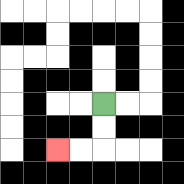{'start': '[4, 4]', 'end': '[2, 6]', 'path_directions': 'D,D,L,L', 'path_coordinates': '[[4, 4], [4, 5], [4, 6], [3, 6], [2, 6]]'}